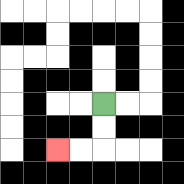{'start': '[4, 4]', 'end': '[2, 6]', 'path_directions': 'D,D,L,L', 'path_coordinates': '[[4, 4], [4, 5], [4, 6], [3, 6], [2, 6]]'}